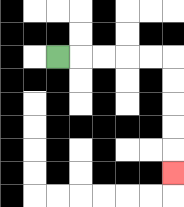{'start': '[2, 2]', 'end': '[7, 7]', 'path_directions': 'R,R,R,R,R,D,D,D,D,D', 'path_coordinates': '[[2, 2], [3, 2], [4, 2], [5, 2], [6, 2], [7, 2], [7, 3], [7, 4], [7, 5], [7, 6], [7, 7]]'}